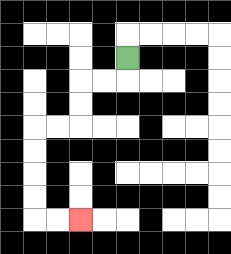{'start': '[5, 2]', 'end': '[3, 9]', 'path_directions': 'D,L,L,D,D,L,L,D,D,D,D,R,R', 'path_coordinates': '[[5, 2], [5, 3], [4, 3], [3, 3], [3, 4], [3, 5], [2, 5], [1, 5], [1, 6], [1, 7], [1, 8], [1, 9], [2, 9], [3, 9]]'}